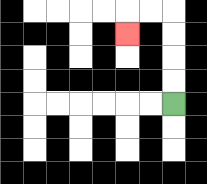{'start': '[7, 4]', 'end': '[5, 1]', 'path_directions': 'U,U,U,U,L,L,D', 'path_coordinates': '[[7, 4], [7, 3], [7, 2], [7, 1], [7, 0], [6, 0], [5, 0], [5, 1]]'}